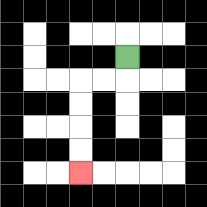{'start': '[5, 2]', 'end': '[3, 7]', 'path_directions': 'D,L,L,D,D,D,D', 'path_coordinates': '[[5, 2], [5, 3], [4, 3], [3, 3], [3, 4], [3, 5], [3, 6], [3, 7]]'}